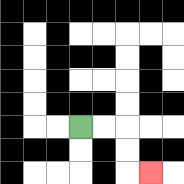{'start': '[3, 5]', 'end': '[6, 7]', 'path_directions': 'R,R,D,D,R', 'path_coordinates': '[[3, 5], [4, 5], [5, 5], [5, 6], [5, 7], [6, 7]]'}